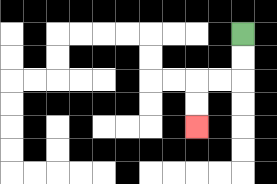{'start': '[10, 1]', 'end': '[8, 5]', 'path_directions': 'D,D,L,L,D,D', 'path_coordinates': '[[10, 1], [10, 2], [10, 3], [9, 3], [8, 3], [8, 4], [8, 5]]'}